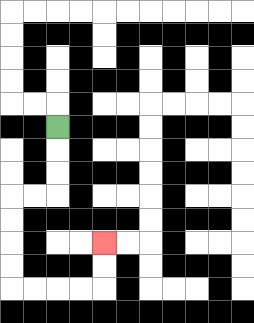{'start': '[2, 5]', 'end': '[4, 10]', 'path_directions': 'D,D,D,L,L,D,D,D,D,R,R,R,R,U,U', 'path_coordinates': '[[2, 5], [2, 6], [2, 7], [2, 8], [1, 8], [0, 8], [0, 9], [0, 10], [0, 11], [0, 12], [1, 12], [2, 12], [3, 12], [4, 12], [4, 11], [4, 10]]'}